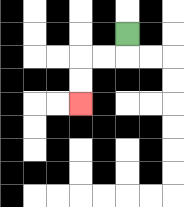{'start': '[5, 1]', 'end': '[3, 4]', 'path_directions': 'D,L,L,D,D', 'path_coordinates': '[[5, 1], [5, 2], [4, 2], [3, 2], [3, 3], [3, 4]]'}